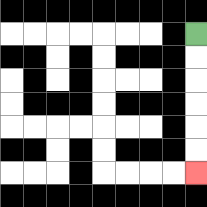{'start': '[8, 1]', 'end': '[8, 7]', 'path_directions': 'D,D,D,D,D,D', 'path_coordinates': '[[8, 1], [8, 2], [8, 3], [8, 4], [8, 5], [8, 6], [8, 7]]'}